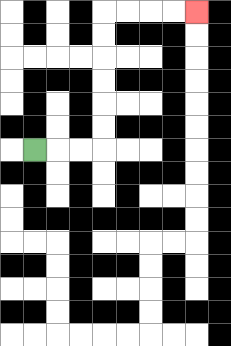{'start': '[1, 6]', 'end': '[8, 0]', 'path_directions': 'R,R,R,U,U,U,U,U,U,R,R,R,R', 'path_coordinates': '[[1, 6], [2, 6], [3, 6], [4, 6], [4, 5], [4, 4], [4, 3], [4, 2], [4, 1], [4, 0], [5, 0], [6, 0], [7, 0], [8, 0]]'}